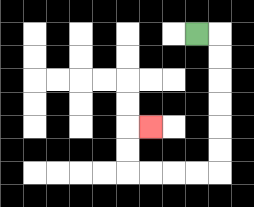{'start': '[8, 1]', 'end': '[6, 5]', 'path_directions': 'R,D,D,D,D,D,D,L,L,L,L,U,U,R', 'path_coordinates': '[[8, 1], [9, 1], [9, 2], [9, 3], [9, 4], [9, 5], [9, 6], [9, 7], [8, 7], [7, 7], [6, 7], [5, 7], [5, 6], [5, 5], [6, 5]]'}